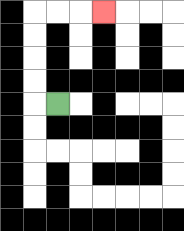{'start': '[2, 4]', 'end': '[4, 0]', 'path_directions': 'L,U,U,U,U,R,R,R', 'path_coordinates': '[[2, 4], [1, 4], [1, 3], [1, 2], [1, 1], [1, 0], [2, 0], [3, 0], [4, 0]]'}